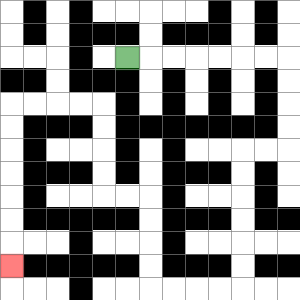{'start': '[5, 2]', 'end': '[0, 11]', 'path_directions': 'R,R,R,R,R,R,R,D,D,D,D,L,L,D,D,D,D,D,D,L,L,L,L,U,U,U,U,L,L,U,U,U,U,L,L,L,L,D,D,D,D,D,D,D', 'path_coordinates': '[[5, 2], [6, 2], [7, 2], [8, 2], [9, 2], [10, 2], [11, 2], [12, 2], [12, 3], [12, 4], [12, 5], [12, 6], [11, 6], [10, 6], [10, 7], [10, 8], [10, 9], [10, 10], [10, 11], [10, 12], [9, 12], [8, 12], [7, 12], [6, 12], [6, 11], [6, 10], [6, 9], [6, 8], [5, 8], [4, 8], [4, 7], [4, 6], [4, 5], [4, 4], [3, 4], [2, 4], [1, 4], [0, 4], [0, 5], [0, 6], [0, 7], [0, 8], [0, 9], [0, 10], [0, 11]]'}